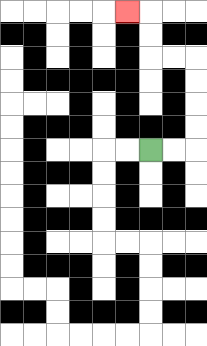{'start': '[6, 6]', 'end': '[5, 0]', 'path_directions': 'R,R,U,U,U,U,L,L,U,U,L', 'path_coordinates': '[[6, 6], [7, 6], [8, 6], [8, 5], [8, 4], [8, 3], [8, 2], [7, 2], [6, 2], [6, 1], [6, 0], [5, 0]]'}